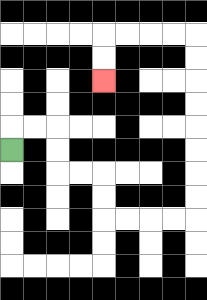{'start': '[0, 6]', 'end': '[4, 3]', 'path_directions': 'U,R,R,D,D,R,R,D,D,R,R,R,R,U,U,U,U,U,U,U,U,L,L,L,L,D,D', 'path_coordinates': '[[0, 6], [0, 5], [1, 5], [2, 5], [2, 6], [2, 7], [3, 7], [4, 7], [4, 8], [4, 9], [5, 9], [6, 9], [7, 9], [8, 9], [8, 8], [8, 7], [8, 6], [8, 5], [8, 4], [8, 3], [8, 2], [8, 1], [7, 1], [6, 1], [5, 1], [4, 1], [4, 2], [4, 3]]'}